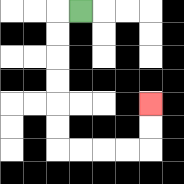{'start': '[3, 0]', 'end': '[6, 4]', 'path_directions': 'L,D,D,D,D,D,D,R,R,R,R,U,U', 'path_coordinates': '[[3, 0], [2, 0], [2, 1], [2, 2], [2, 3], [2, 4], [2, 5], [2, 6], [3, 6], [4, 6], [5, 6], [6, 6], [6, 5], [6, 4]]'}